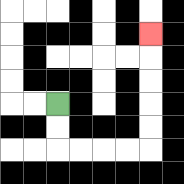{'start': '[2, 4]', 'end': '[6, 1]', 'path_directions': 'D,D,R,R,R,R,U,U,U,U,U', 'path_coordinates': '[[2, 4], [2, 5], [2, 6], [3, 6], [4, 6], [5, 6], [6, 6], [6, 5], [6, 4], [6, 3], [6, 2], [6, 1]]'}